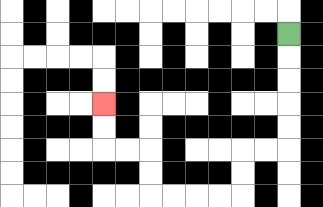{'start': '[12, 1]', 'end': '[4, 4]', 'path_directions': 'D,D,D,D,D,L,L,D,D,L,L,L,L,U,U,L,L,U,U', 'path_coordinates': '[[12, 1], [12, 2], [12, 3], [12, 4], [12, 5], [12, 6], [11, 6], [10, 6], [10, 7], [10, 8], [9, 8], [8, 8], [7, 8], [6, 8], [6, 7], [6, 6], [5, 6], [4, 6], [4, 5], [4, 4]]'}